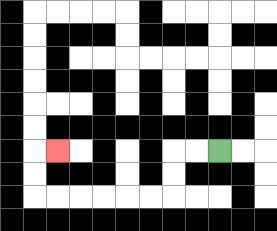{'start': '[9, 6]', 'end': '[2, 6]', 'path_directions': 'L,L,D,D,L,L,L,L,L,L,U,U,R', 'path_coordinates': '[[9, 6], [8, 6], [7, 6], [7, 7], [7, 8], [6, 8], [5, 8], [4, 8], [3, 8], [2, 8], [1, 8], [1, 7], [1, 6], [2, 6]]'}